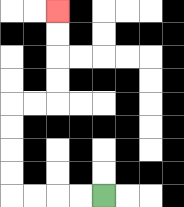{'start': '[4, 8]', 'end': '[2, 0]', 'path_directions': 'L,L,L,L,U,U,U,U,R,R,U,U,U,U', 'path_coordinates': '[[4, 8], [3, 8], [2, 8], [1, 8], [0, 8], [0, 7], [0, 6], [0, 5], [0, 4], [1, 4], [2, 4], [2, 3], [2, 2], [2, 1], [2, 0]]'}